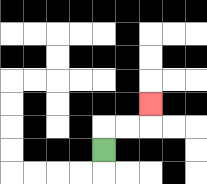{'start': '[4, 6]', 'end': '[6, 4]', 'path_directions': 'U,R,R,U', 'path_coordinates': '[[4, 6], [4, 5], [5, 5], [6, 5], [6, 4]]'}